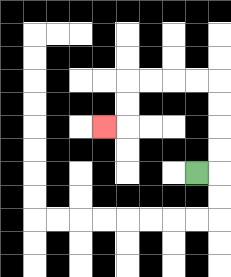{'start': '[8, 7]', 'end': '[4, 5]', 'path_directions': 'R,U,U,U,U,L,L,L,L,D,D,L', 'path_coordinates': '[[8, 7], [9, 7], [9, 6], [9, 5], [9, 4], [9, 3], [8, 3], [7, 3], [6, 3], [5, 3], [5, 4], [5, 5], [4, 5]]'}